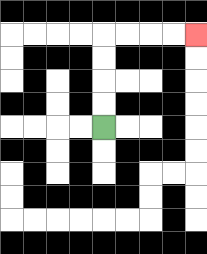{'start': '[4, 5]', 'end': '[8, 1]', 'path_directions': 'U,U,U,U,R,R,R,R', 'path_coordinates': '[[4, 5], [4, 4], [4, 3], [4, 2], [4, 1], [5, 1], [6, 1], [7, 1], [8, 1]]'}